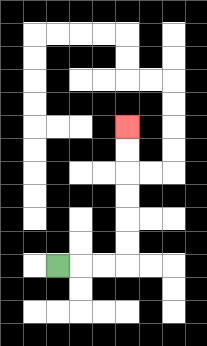{'start': '[2, 11]', 'end': '[5, 5]', 'path_directions': 'R,R,R,U,U,U,U,U,U', 'path_coordinates': '[[2, 11], [3, 11], [4, 11], [5, 11], [5, 10], [5, 9], [5, 8], [5, 7], [5, 6], [5, 5]]'}